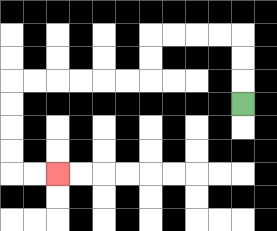{'start': '[10, 4]', 'end': '[2, 7]', 'path_directions': 'U,U,U,L,L,L,L,D,D,L,L,L,L,L,L,D,D,D,D,R,R', 'path_coordinates': '[[10, 4], [10, 3], [10, 2], [10, 1], [9, 1], [8, 1], [7, 1], [6, 1], [6, 2], [6, 3], [5, 3], [4, 3], [3, 3], [2, 3], [1, 3], [0, 3], [0, 4], [0, 5], [0, 6], [0, 7], [1, 7], [2, 7]]'}